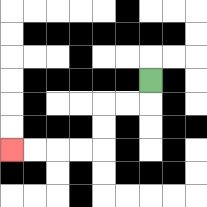{'start': '[6, 3]', 'end': '[0, 6]', 'path_directions': 'D,L,L,D,D,L,L,L,L', 'path_coordinates': '[[6, 3], [6, 4], [5, 4], [4, 4], [4, 5], [4, 6], [3, 6], [2, 6], [1, 6], [0, 6]]'}